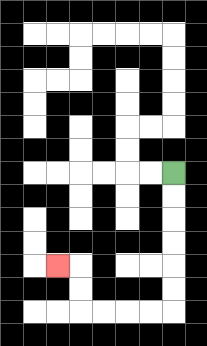{'start': '[7, 7]', 'end': '[2, 11]', 'path_directions': 'D,D,D,D,D,D,L,L,L,L,U,U,L', 'path_coordinates': '[[7, 7], [7, 8], [7, 9], [7, 10], [7, 11], [7, 12], [7, 13], [6, 13], [5, 13], [4, 13], [3, 13], [3, 12], [3, 11], [2, 11]]'}